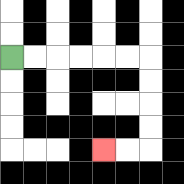{'start': '[0, 2]', 'end': '[4, 6]', 'path_directions': 'R,R,R,R,R,R,D,D,D,D,L,L', 'path_coordinates': '[[0, 2], [1, 2], [2, 2], [3, 2], [4, 2], [5, 2], [6, 2], [6, 3], [6, 4], [6, 5], [6, 6], [5, 6], [4, 6]]'}